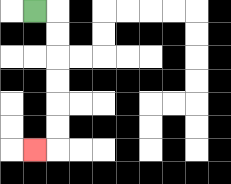{'start': '[1, 0]', 'end': '[1, 6]', 'path_directions': 'R,D,D,D,D,D,D,L', 'path_coordinates': '[[1, 0], [2, 0], [2, 1], [2, 2], [2, 3], [2, 4], [2, 5], [2, 6], [1, 6]]'}